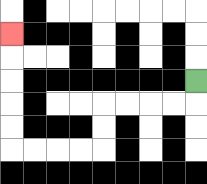{'start': '[8, 3]', 'end': '[0, 1]', 'path_directions': 'D,L,L,L,L,D,D,L,L,L,L,U,U,U,U,U', 'path_coordinates': '[[8, 3], [8, 4], [7, 4], [6, 4], [5, 4], [4, 4], [4, 5], [4, 6], [3, 6], [2, 6], [1, 6], [0, 6], [0, 5], [0, 4], [0, 3], [0, 2], [0, 1]]'}